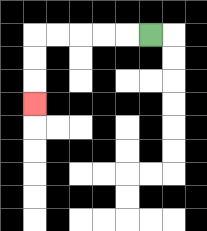{'start': '[6, 1]', 'end': '[1, 4]', 'path_directions': 'L,L,L,L,L,D,D,D', 'path_coordinates': '[[6, 1], [5, 1], [4, 1], [3, 1], [2, 1], [1, 1], [1, 2], [1, 3], [1, 4]]'}